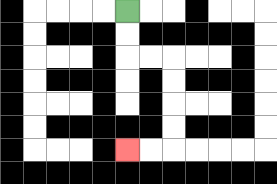{'start': '[5, 0]', 'end': '[5, 6]', 'path_directions': 'D,D,R,R,D,D,D,D,L,L', 'path_coordinates': '[[5, 0], [5, 1], [5, 2], [6, 2], [7, 2], [7, 3], [7, 4], [7, 5], [7, 6], [6, 6], [5, 6]]'}